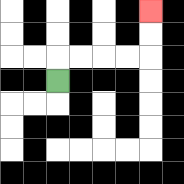{'start': '[2, 3]', 'end': '[6, 0]', 'path_directions': 'U,R,R,R,R,U,U', 'path_coordinates': '[[2, 3], [2, 2], [3, 2], [4, 2], [5, 2], [6, 2], [6, 1], [6, 0]]'}